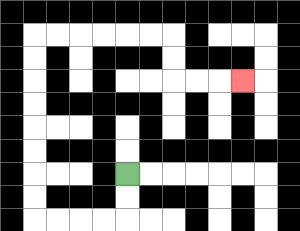{'start': '[5, 7]', 'end': '[10, 3]', 'path_directions': 'D,D,L,L,L,L,U,U,U,U,U,U,U,U,R,R,R,R,R,R,D,D,R,R,R', 'path_coordinates': '[[5, 7], [5, 8], [5, 9], [4, 9], [3, 9], [2, 9], [1, 9], [1, 8], [1, 7], [1, 6], [1, 5], [1, 4], [1, 3], [1, 2], [1, 1], [2, 1], [3, 1], [4, 1], [5, 1], [6, 1], [7, 1], [7, 2], [7, 3], [8, 3], [9, 3], [10, 3]]'}